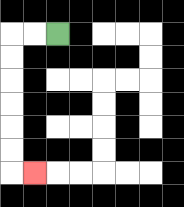{'start': '[2, 1]', 'end': '[1, 7]', 'path_directions': 'L,L,D,D,D,D,D,D,R', 'path_coordinates': '[[2, 1], [1, 1], [0, 1], [0, 2], [0, 3], [0, 4], [0, 5], [0, 6], [0, 7], [1, 7]]'}